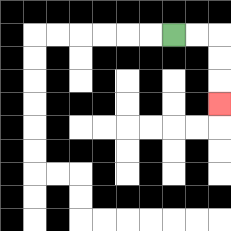{'start': '[7, 1]', 'end': '[9, 4]', 'path_directions': 'R,R,D,D,D', 'path_coordinates': '[[7, 1], [8, 1], [9, 1], [9, 2], [9, 3], [9, 4]]'}